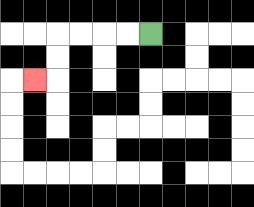{'start': '[6, 1]', 'end': '[1, 3]', 'path_directions': 'L,L,L,L,D,D,L', 'path_coordinates': '[[6, 1], [5, 1], [4, 1], [3, 1], [2, 1], [2, 2], [2, 3], [1, 3]]'}